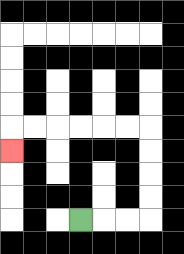{'start': '[3, 9]', 'end': '[0, 6]', 'path_directions': 'R,R,R,U,U,U,U,L,L,L,L,L,L,D', 'path_coordinates': '[[3, 9], [4, 9], [5, 9], [6, 9], [6, 8], [6, 7], [6, 6], [6, 5], [5, 5], [4, 5], [3, 5], [2, 5], [1, 5], [0, 5], [0, 6]]'}